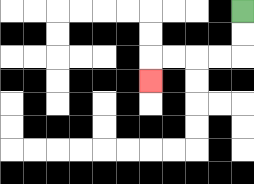{'start': '[10, 0]', 'end': '[6, 3]', 'path_directions': 'D,D,L,L,L,L,D', 'path_coordinates': '[[10, 0], [10, 1], [10, 2], [9, 2], [8, 2], [7, 2], [6, 2], [6, 3]]'}